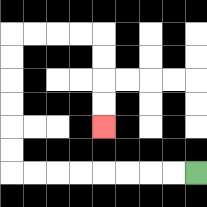{'start': '[8, 7]', 'end': '[4, 5]', 'path_directions': 'L,L,L,L,L,L,L,L,U,U,U,U,U,U,R,R,R,R,D,D,D,D', 'path_coordinates': '[[8, 7], [7, 7], [6, 7], [5, 7], [4, 7], [3, 7], [2, 7], [1, 7], [0, 7], [0, 6], [0, 5], [0, 4], [0, 3], [0, 2], [0, 1], [1, 1], [2, 1], [3, 1], [4, 1], [4, 2], [4, 3], [4, 4], [4, 5]]'}